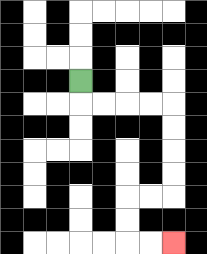{'start': '[3, 3]', 'end': '[7, 10]', 'path_directions': 'D,R,R,R,R,D,D,D,D,L,L,D,D,R,R', 'path_coordinates': '[[3, 3], [3, 4], [4, 4], [5, 4], [6, 4], [7, 4], [7, 5], [7, 6], [7, 7], [7, 8], [6, 8], [5, 8], [5, 9], [5, 10], [6, 10], [7, 10]]'}